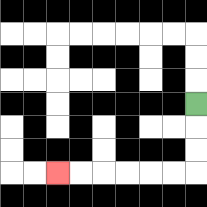{'start': '[8, 4]', 'end': '[2, 7]', 'path_directions': 'D,D,D,L,L,L,L,L,L', 'path_coordinates': '[[8, 4], [8, 5], [8, 6], [8, 7], [7, 7], [6, 7], [5, 7], [4, 7], [3, 7], [2, 7]]'}